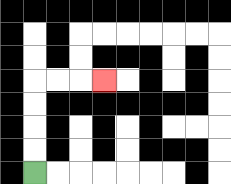{'start': '[1, 7]', 'end': '[4, 3]', 'path_directions': 'U,U,U,U,R,R,R', 'path_coordinates': '[[1, 7], [1, 6], [1, 5], [1, 4], [1, 3], [2, 3], [3, 3], [4, 3]]'}